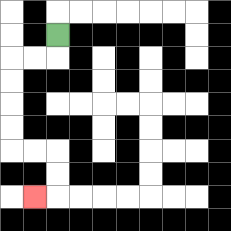{'start': '[2, 1]', 'end': '[1, 8]', 'path_directions': 'D,L,L,D,D,D,D,R,R,D,D,L', 'path_coordinates': '[[2, 1], [2, 2], [1, 2], [0, 2], [0, 3], [0, 4], [0, 5], [0, 6], [1, 6], [2, 6], [2, 7], [2, 8], [1, 8]]'}